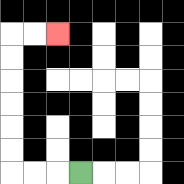{'start': '[3, 7]', 'end': '[2, 1]', 'path_directions': 'L,L,L,U,U,U,U,U,U,R,R', 'path_coordinates': '[[3, 7], [2, 7], [1, 7], [0, 7], [0, 6], [0, 5], [0, 4], [0, 3], [0, 2], [0, 1], [1, 1], [2, 1]]'}